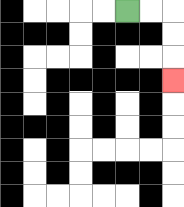{'start': '[5, 0]', 'end': '[7, 3]', 'path_directions': 'R,R,D,D,D', 'path_coordinates': '[[5, 0], [6, 0], [7, 0], [7, 1], [7, 2], [7, 3]]'}